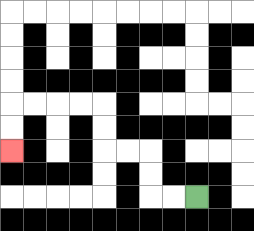{'start': '[8, 8]', 'end': '[0, 6]', 'path_directions': 'L,L,U,U,L,L,U,U,L,L,L,L,D,D', 'path_coordinates': '[[8, 8], [7, 8], [6, 8], [6, 7], [6, 6], [5, 6], [4, 6], [4, 5], [4, 4], [3, 4], [2, 4], [1, 4], [0, 4], [0, 5], [0, 6]]'}